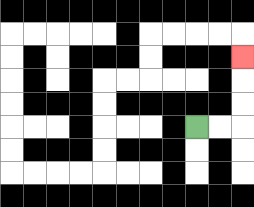{'start': '[8, 5]', 'end': '[10, 2]', 'path_directions': 'R,R,U,U,U', 'path_coordinates': '[[8, 5], [9, 5], [10, 5], [10, 4], [10, 3], [10, 2]]'}